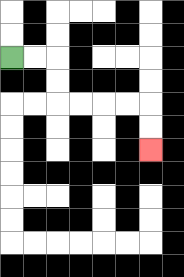{'start': '[0, 2]', 'end': '[6, 6]', 'path_directions': 'R,R,D,D,R,R,R,R,D,D', 'path_coordinates': '[[0, 2], [1, 2], [2, 2], [2, 3], [2, 4], [3, 4], [4, 4], [5, 4], [6, 4], [6, 5], [6, 6]]'}